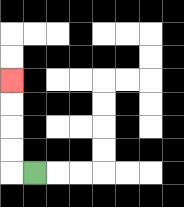{'start': '[1, 7]', 'end': '[0, 3]', 'path_directions': 'L,U,U,U,U', 'path_coordinates': '[[1, 7], [0, 7], [0, 6], [0, 5], [0, 4], [0, 3]]'}